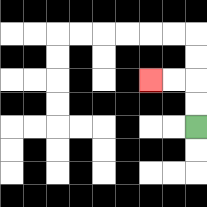{'start': '[8, 5]', 'end': '[6, 3]', 'path_directions': 'U,U,L,L', 'path_coordinates': '[[8, 5], [8, 4], [8, 3], [7, 3], [6, 3]]'}